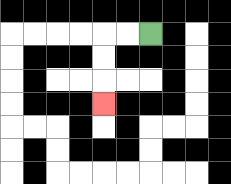{'start': '[6, 1]', 'end': '[4, 4]', 'path_directions': 'L,L,D,D,D', 'path_coordinates': '[[6, 1], [5, 1], [4, 1], [4, 2], [4, 3], [4, 4]]'}